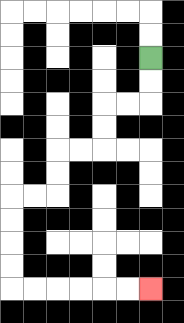{'start': '[6, 2]', 'end': '[6, 12]', 'path_directions': 'D,D,L,L,D,D,L,L,D,D,L,L,D,D,D,D,R,R,R,R,R,R', 'path_coordinates': '[[6, 2], [6, 3], [6, 4], [5, 4], [4, 4], [4, 5], [4, 6], [3, 6], [2, 6], [2, 7], [2, 8], [1, 8], [0, 8], [0, 9], [0, 10], [0, 11], [0, 12], [1, 12], [2, 12], [3, 12], [4, 12], [5, 12], [6, 12]]'}